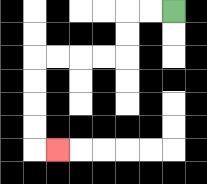{'start': '[7, 0]', 'end': '[2, 6]', 'path_directions': 'L,L,D,D,L,L,L,L,D,D,D,D,R', 'path_coordinates': '[[7, 0], [6, 0], [5, 0], [5, 1], [5, 2], [4, 2], [3, 2], [2, 2], [1, 2], [1, 3], [1, 4], [1, 5], [1, 6], [2, 6]]'}